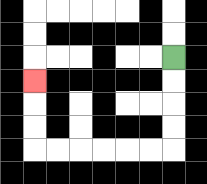{'start': '[7, 2]', 'end': '[1, 3]', 'path_directions': 'D,D,D,D,L,L,L,L,L,L,U,U,U', 'path_coordinates': '[[7, 2], [7, 3], [7, 4], [7, 5], [7, 6], [6, 6], [5, 6], [4, 6], [3, 6], [2, 6], [1, 6], [1, 5], [1, 4], [1, 3]]'}